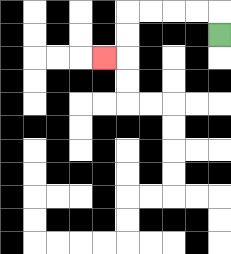{'start': '[9, 1]', 'end': '[4, 2]', 'path_directions': 'U,L,L,L,L,D,D,L', 'path_coordinates': '[[9, 1], [9, 0], [8, 0], [7, 0], [6, 0], [5, 0], [5, 1], [5, 2], [4, 2]]'}